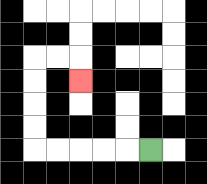{'start': '[6, 6]', 'end': '[3, 3]', 'path_directions': 'L,L,L,L,L,U,U,U,U,R,R,D', 'path_coordinates': '[[6, 6], [5, 6], [4, 6], [3, 6], [2, 6], [1, 6], [1, 5], [1, 4], [1, 3], [1, 2], [2, 2], [3, 2], [3, 3]]'}